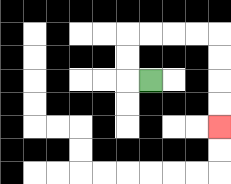{'start': '[6, 3]', 'end': '[9, 5]', 'path_directions': 'L,U,U,R,R,R,R,D,D,D,D', 'path_coordinates': '[[6, 3], [5, 3], [5, 2], [5, 1], [6, 1], [7, 1], [8, 1], [9, 1], [9, 2], [9, 3], [9, 4], [9, 5]]'}